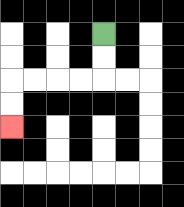{'start': '[4, 1]', 'end': '[0, 5]', 'path_directions': 'D,D,L,L,L,L,D,D', 'path_coordinates': '[[4, 1], [4, 2], [4, 3], [3, 3], [2, 3], [1, 3], [0, 3], [0, 4], [0, 5]]'}